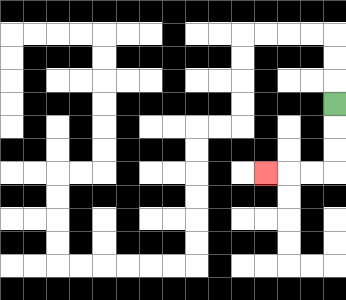{'start': '[14, 4]', 'end': '[11, 7]', 'path_directions': 'D,D,D,L,L,L', 'path_coordinates': '[[14, 4], [14, 5], [14, 6], [14, 7], [13, 7], [12, 7], [11, 7]]'}